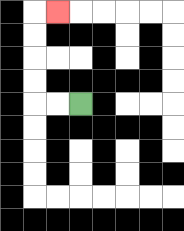{'start': '[3, 4]', 'end': '[2, 0]', 'path_directions': 'L,L,U,U,U,U,R', 'path_coordinates': '[[3, 4], [2, 4], [1, 4], [1, 3], [1, 2], [1, 1], [1, 0], [2, 0]]'}